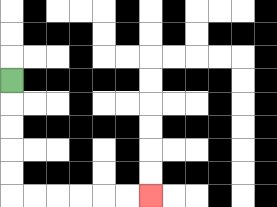{'start': '[0, 3]', 'end': '[6, 8]', 'path_directions': 'D,D,D,D,D,R,R,R,R,R,R', 'path_coordinates': '[[0, 3], [0, 4], [0, 5], [0, 6], [0, 7], [0, 8], [1, 8], [2, 8], [3, 8], [4, 8], [5, 8], [6, 8]]'}